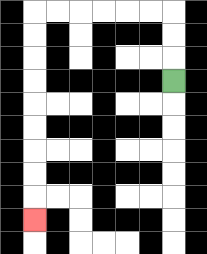{'start': '[7, 3]', 'end': '[1, 9]', 'path_directions': 'U,U,U,L,L,L,L,L,L,D,D,D,D,D,D,D,D,D', 'path_coordinates': '[[7, 3], [7, 2], [7, 1], [7, 0], [6, 0], [5, 0], [4, 0], [3, 0], [2, 0], [1, 0], [1, 1], [1, 2], [1, 3], [1, 4], [1, 5], [1, 6], [1, 7], [1, 8], [1, 9]]'}